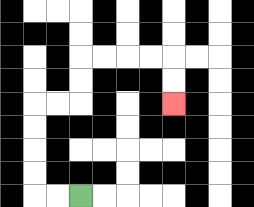{'start': '[3, 8]', 'end': '[7, 4]', 'path_directions': 'L,L,U,U,U,U,R,R,U,U,R,R,R,R,D,D', 'path_coordinates': '[[3, 8], [2, 8], [1, 8], [1, 7], [1, 6], [1, 5], [1, 4], [2, 4], [3, 4], [3, 3], [3, 2], [4, 2], [5, 2], [6, 2], [7, 2], [7, 3], [7, 4]]'}